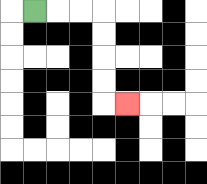{'start': '[1, 0]', 'end': '[5, 4]', 'path_directions': 'R,R,R,D,D,D,D,R', 'path_coordinates': '[[1, 0], [2, 0], [3, 0], [4, 0], [4, 1], [4, 2], [4, 3], [4, 4], [5, 4]]'}